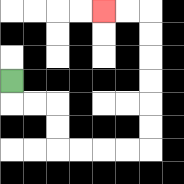{'start': '[0, 3]', 'end': '[4, 0]', 'path_directions': 'D,R,R,D,D,R,R,R,R,U,U,U,U,U,U,L,L', 'path_coordinates': '[[0, 3], [0, 4], [1, 4], [2, 4], [2, 5], [2, 6], [3, 6], [4, 6], [5, 6], [6, 6], [6, 5], [6, 4], [6, 3], [6, 2], [6, 1], [6, 0], [5, 0], [4, 0]]'}